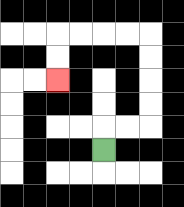{'start': '[4, 6]', 'end': '[2, 3]', 'path_directions': 'U,R,R,U,U,U,U,L,L,L,L,D,D', 'path_coordinates': '[[4, 6], [4, 5], [5, 5], [6, 5], [6, 4], [6, 3], [6, 2], [6, 1], [5, 1], [4, 1], [3, 1], [2, 1], [2, 2], [2, 3]]'}